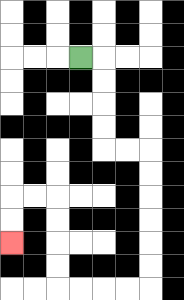{'start': '[3, 2]', 'end': '[0, 10]', 'path_directions': 'R,D,D,D,D,R,R,D,D,D,D,D,D,L,L,L,L,U,U,U,U,L,L,D,D', 'path_coordinates': '[[3, 2], [4, 2], [4, 3], [4, 4], [4, 5], [4, 6], [5, 6], [6, 6], [6, 7], [6, 8], [6, 9], [6, 10], [6, 11], [6, 12], [5, 12], [4, 12], [3, 12], [2, 12], [2, 11], [2, 10], [2, 9], [2, 8], [1, 8], [0, 8], [0, 9], [0, 10]]'}